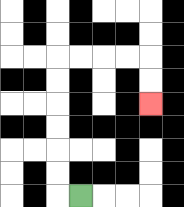{'start': '[3, 8]', 'end': '[6, 4]', 'path_directions': 'L,U,U,U,U,U,U,R,R,R,R,D,D', 'path_coordinates': '[[3, 8], [2, 8], [2, 7], [2, 6], [2, 5], [2, 4], [2, 3], [2, 2], [3, 2], [4, 2], [5, 2], [6, 2], [6, 3], [6, 4]]'}